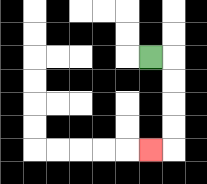{'start': '[6, 2]', 'end': '[6, 6]', 'path_directions': 'R,D,D,D,D,L', 'path_coordinates': '[[6, 2], [7, 2], [7, 3], [7, 4], [7, 5], [7, 6], [6, 6]]'}